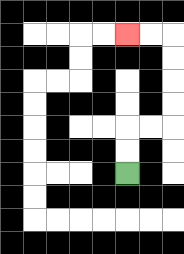{'start': '[5, 7]', 'end': '[5, 1]', 'path_directions': 'U,U,R,R,U,U,U,U,L,L', 'path_coordinates': '[[5, 7], [5, 6], [5, 5], [6, 5], [7, 5], [7, 4], [7, 3], [7, 2], [7, 1], [6, 1], [5, 1]]'}